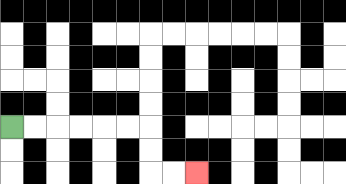{'start': '[0, 5]', 'end': '[8, 7]', 'path_directions': 'R,R,R,R,R,R,D,D,R,R', 'path_coordinates': '[[0, 5], [1, 5], [2, 5], [3, 5], [4, 5], [5, 5], [6, 5], [6, 6], [6, 7], [7, 7], [8, 7]]'}